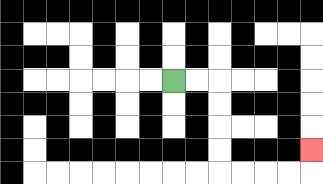{'start': '[7, 3]', 'end': '[13, 6]', 'path_directions': 'R,R,D,D,D,D,R,R,R,R,U', 'path_coordinates': '[[7, 3], [8, 3], [9, 3], [9, 4], [9, 5], [9, 6], [9, 7], [10, 7], [11, 7], [12, 7], [13, 7], [13, 6]]'}